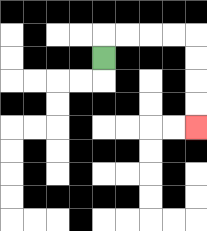{'start': '[4, 2]', 'end': '[8, 5]', 'path_directions': 'U,R,R,R,R,D,D,D,D', 'path_coordinates': '[[4, 2], [4, 1], [5, 1], [6, 1], [7, 1], [8, 1], [8, 2], [8, 3], [8, 4], [8, 5]]'}